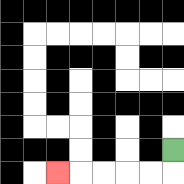{'start': '[7, 6]', 'end': '[2, 7]', 'path_directions': 'D,L,L,L,L,L', 'path_coordinates': '[[7, 6], [7, 7], [6, 7], [5, 7], [4, 7], [3, 7], [2, 7]]'}